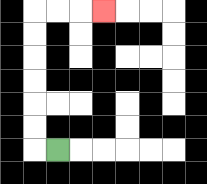{'start': '[2, 6]', 'end': '[4, 0]', 'path_directions': 'L,U,U,U,U,U,U,R,R,R', 'path_coordinates': '[[2, 6], [1, 6], [1, 5], [1, 4], [1, 3], [1, 2], [1, 1], [1, 0], [2, 0], [3, 0], [4, 0]]'}